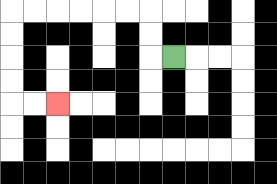{'start': '[7, 2]', 'end': '[2, 4]', 'path_directions': 'L,U,U,L,L,L,L,L,L,D,D,D,D,R,R', 'path_coordinates': '[[7, 2], [6, 2], [6, 1], [6, 0], [5, 0], [4, 0], [3, 0], [2, 0], [1, 0], [0, 0], [0, 1], [0, 2], [0, 3], [0, 4], [1, 4], [2, 4]]'}